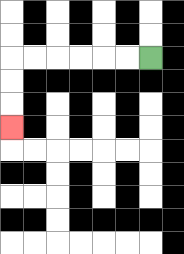{'start': '[6, 2]', 'end': '[0, 5]', 'path_directions': 'L,L,L,L,L,L,D,D,D', 'path_coordinates': '[[6, 2], [5, 2], [4, 2], [3, 2], [2, 2], [1, 2], [0, 2], [0, 3], [0, 4], [0, 5]]'}